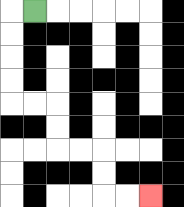{'start': '[1, 0]', 'end': '[6, 8]', 'path_directions': 'L,D,D,D,D,R,R,D,D,R,R,D,D,R,R', 'path_coordinates': '[[1, 0], [0, 0], [0, 1], [0, 2], [0, 3], [0, 4], [1, 4], [2, 4], [2, 5], [2, 6], [3, 6], [4, 6], [4, 7], [4, 8], [5, 8], [6, 8]]'}